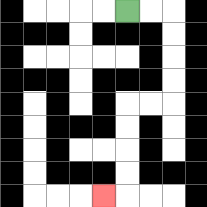{'start': '[5, 0]', 'end': '[4, 8]', 'path_directions': 'R,R,D,D,D,D,L,L,D,D,D,D,L', 'path_coordinates': '[[5, 0], [6, 0], [7, 0], [7, 1], [7, 2], [7, 3], [7, 4], [6, 4], [5, 4], [5, 5], [5, 6], [5, 7], [5, 8], [4, 8]]'}